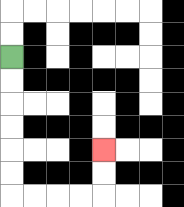{'start': '[0, 2]', 'end': '[4, 6]', 'path_directions': 'D,D,D,D,D,D,R,R,R,R,U,U', 'path_coordinates': '[[0, 2], [0, 3], [0, 4], [0, 5], [0, 6], [0, 7], [0, 8], [1, 8], [2, 8], [3, 8], [4, 8], [4, 7], [4, 6]]'}